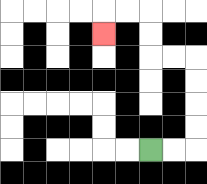{'start': '[6, 6]', 'end': '[4, 1]', 'path_directions': 'R,R,U,U,U,U,L,L,U,U,L,L,D', 'path_coordinates': '[[6, 6], [7, 6], [8, 6], [8, 5], [8, 4], [8, 3], [8, 2], [7, 2], [6, 2], [6, 1], [6, 0], [5, 0], [4, 0], [4, 1]]'}